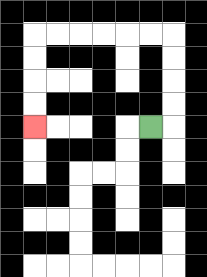{'start': '[6, 5]', 'end': '[1, 5]', 'path_directions': 'R,U,U,U,U,L,L,L,L,L,L,D,D,D,D', 'path_coordinates': '[[6, 5], [7, 5], [7, 4], [7, 3], [7, 2], [7, 1], [6, 1], [5, 1], [4, 1], [3, 1], [2, 1], [1, 1], [1, 2], [1, 3], [1, 4], [1, 5]]'}